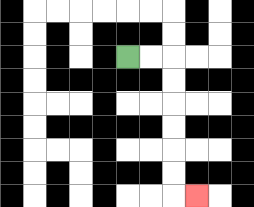{'start': '[5, 2]', 'end': '[8, 8]', 'path_directions': 'R,R,D,D,D,D,D,D,R', 'path_coordinates': '[[5, 2], [6, 2], [7, 2], [7, 3], [7, 4], [7, 5], [7, 6], [7, 7], [7, 8], [8, 8]]'}